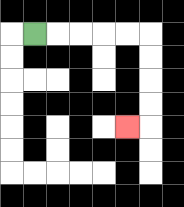{'start': '[1, 1]', 'end': '[5, 5]', 'path_directions': 'R,R,R,R,R,D,D,D,D,L', 'path_coordinates': '[[1, 1], [2, 1], [3, 1], [4, 1], [5, 1], [6, 1], [6, 2], [6, 3], [6, 4], [6, 5], [5, 5]]'}